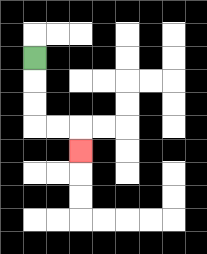{'start': '[1, 2]', 'end': '[3, 6]', 'path_directions': 'D,D,D,R,R,D', 'path_coordinates': '[[1, 2], [1, 3], [1, 4], [1, 5], [2, 5], [3, 5], [3, 6]]'}